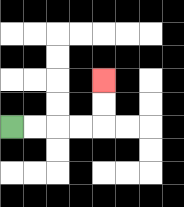{'start': '[0, 5]', 'end': '[4, 3]', 'path_directions': 'R,R,R,R,U,U', 'path_coordinates': '[[0, 5], [1, 5], [2, 5], [3, 5], [4, 5], [4, 4], [4, 3]]'}